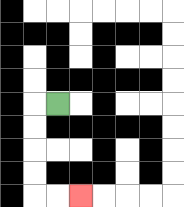{'start': '[2, 4]', 'end': '[3, 8]', 'path_directions': 'L,D,D,D,D,R,R', 'path_coordinates': '[[2, 4], [1, 4], [1, 5], [1, 6], [1, 7], [1, 8], [2, 8], [3, 8]]'}